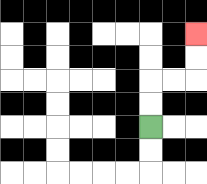{'start': '[6, 5]', 'end': '[8, 1]', 'path_directions': 'U,U,R,R,U,U', 'path_coordinates': '[[6, 5], [6, 4], [6, 3], [7, 3], [8, 3], [8, 2], [8, 1]]'}